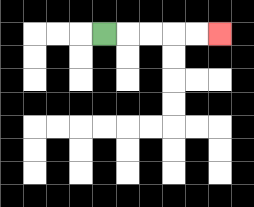{'start': '[4, 1]', 'end': '[9, 1]', 'path_directions': 'R,R,R,R,R', 'path_coordinates': '[[4, 1], [5, 1], [6, 1], [7, 1], [8, 1], [9, 1]]'}